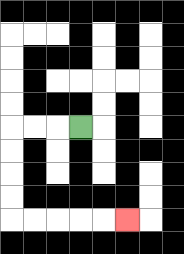{'start': '[3, 5]', 'end': '[5, 9]', 'path_directions': 'L,L,L,D,D,D,D,R,R,R,R,R', 'path_coordinates': '[[3, 5], [2, 5], [1, 5], [0, 5], [0, 6], [0, 7], [0, 8], [0, 9], [1, 9], [2, 9], [3, 9], [4, 9], [5, 9]]'}